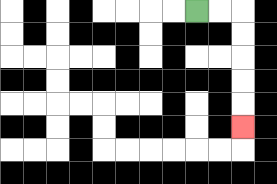{'start': '[8, 0]', 'end': '[10, 5]', 'path_directions': 'R,R,D,D,D,D,D', 'path_coordinates': '[[8, 0], [9, 0], [10, 0], [10, 1], [10, 2], [10, 3], [10, 4], [10, 5]]'}